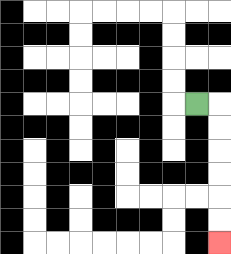{'start': '[8, 4]', 'end': '[9, 10]', 'path_directions': 'R,D,D,D,D,D,D', 'path_coordinates': '[[8, 4], [9, 4], [9, 5], [9, 6], [9, 7], [9, 8], [9, 9], [9, 10]]'}